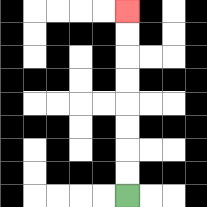{'start': '[5, 8]', 'end': '[5, 0]', 'path_directions': 'U,U,U,U,U,U,U,U', 'path_coordinates': '[[5, 8], [5, 7], [5, 6], [5, 5], [5, 4], [5, 3], [5, 2], [5, 1], [5, 0]]'}